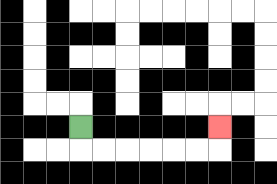{'start': '[3, 5]', 'end': '[9, 5]', 'path_directions': 'D,R,R,R,R,R,R,U', 'path_coordinates': '[[3, 5], [3, 6], [4, 6], [5, 6], [6, 6], [7, 6], [8, 6], [9, 6], [9, 5]]'}